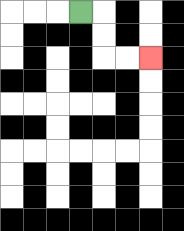{'start': '[3, 0]', 'end': '[6, 2]', 'path_directions': 'R,D,D,R,R', 'path_coordinates': '[[3, 0], [4, 0], [4, 1], [4, 2], [5, 2], [6, 2]]'}